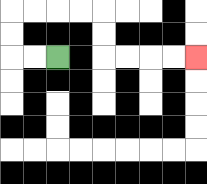{'start': '[2, 2]', 'end': '[8, 2]', 'path_directions': 'L,L,U,U,R,R,R,R,D,D,R,R,R,R', 'path_coordinates': '[[2, 2], [1, 2], [0, 2], [0, 1], [0, 0], [1, 0], [2, 0], [3, 0], [4, 0], [4, 1], [4, 2], [5, 2], [6, 2], [7, 2], [8, 2]]'}